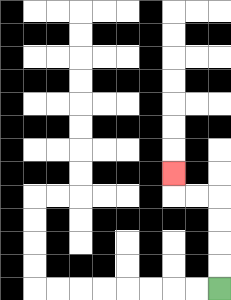{'start': '[9, 12]', 'end': '[7, 7]', 'path_directions': 'U,U,U,U,L,L,U', 'path_coordinates': '[[9, 12], [9, 11], [9, 10], [9, 9], [9, 8], [8, 8], [7, 8], [7, 7]]'}